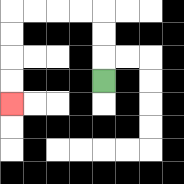{'start': '[4, 3]', 'end': '[0, 4]', 'path_directions': 'U,U,U,L,L,L,L,D,D,D,D', 'path_coordinates': '[[4, 3], [4, 2], [4, 1], [4, 0], [3, 0], [2, 0], [1, 0], [0, 0], [0, 1], [0, 2], [0, 3], [0, 4]]'}